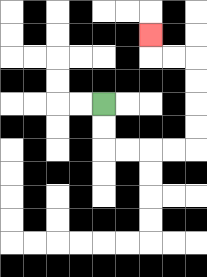{'start': '[4, 4]', 'end': '[6, 1]', 'path_directions': 'D,D,R,R,R,R,U,U,U,U,L,L,U', 'path_coordinates': '[[4, 4], [4, 5], [4, 6], [5, 6], [6, 6], [7, 6], [8, 6], [8, 5], [8, 4], [8, 3], [8, 2], [7, 2], [6, 2], [6, 1]]'}